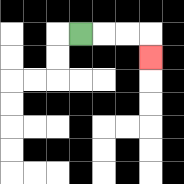{'start': '[3, 1]', 'end': '[6, 2]', 'path_directions': 'R,R,R,D', 'path_coordinates': '[[3, 1], [4, 1], [5, 1], [6, 1], [6, 2]]'}